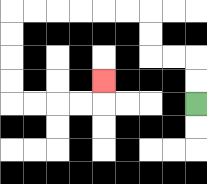{'start': '[8, 4]', 'end': '[4, 3]', 'path_directions': 'U,U,L,L,U,U,L,L,L,L,L,L,D,D,D,D,R,R,R,R,U', 'path_coordinates': '[[8, 4], [8, 3], [8, 2], [7, 2], [6, 2], [6, 1], [6, 0], [5, 0], [4, 0], [3, 0], [2, 0], [1, 0], [0, 0], [0, 1], [0, 2], [0, 3], [0, 4], [1, 4], [2, 4], [3, 4], [4, 4], [4, 3]]'}